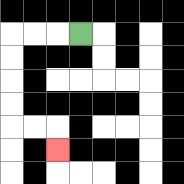{'start': '[3, 1]', 'end': '[2, 6]', 'path_directions': 'L,L,L,D,D,D,D,R,R,D', 'path_coordinates': '[[3, 1], [2, 1], [1, 1], [0, 1], [0, 2], [0, 3], [0, 4], [0, 5], [1, 5], [2, 5], [2, 6]]'}